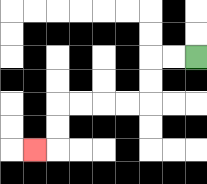{'start': '[8, 2]', 'end': '[1, 6]', 'path_directions': 'L,L,D,D,L,L,L,L,D,D,L', 'path_coordinates': '[[8, 2], [7, 2], [6, 2], [6, 3], [6, 4], [5, 4], [4, 4], [3, 4], [2, 4], [2, 5], [2, 6], [1, 6]]'}